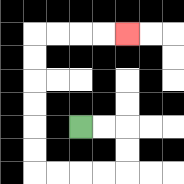{'start': '[3, 5]', 'end': '[5, 1]', 'path_directions': 'R,R,D,D,L,L,L,L,U,U,U,U,U,U,R,R,R,R', 'path_coordinates': '[[3, 5], [4, 5], [5, 5], [5, 6], [5, 7], [4, 7], [3, 7], [2, 7], [1, 7], [1, 6], [1, 5], [1, 4], [1, 3], [1, 2], [1, 1], [2, 1], [3, 1], [4, 1], [5, 1]]'}